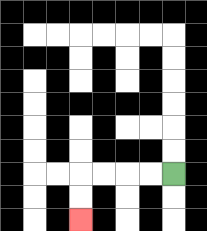{'start': '[7, 7]', 'end': '[3, 9]', 'path_directions': 'L,L,L,L,D,D', 'path_coordinates': '[[7, 7], [6, 7], [5, 7], [4, 7], [3, 7], [3, 8], [3, 9]]'}